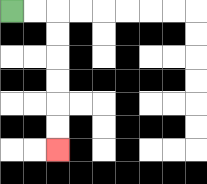{'start': '[0, 0]', 'end': '[2, 6]', 'path_directions': 'R,R,D,D,D,D,D,D', 'path_coordinates': '[[0, 0], [1, 0], [2, 0], [2, 1], [2, 2], [2, 3], [2, 4], [2, 5], [2, 6]]'}